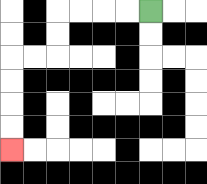{'start': '[6, 0]', 'end': '[0, 6]', 'path_directions': 'L,L,L,L,D,D,L,L,D,D,D,D', 'path_coordinates': '[[6, 0], [5, 0], [4, 0], [3, 0], [2, 0], [2, 1], [2, 2], [1, 2], [0, 2], [0, 3], [0, 4], [0, 5], [0, 6]]'}